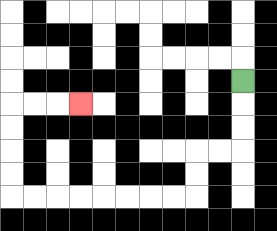{'start': '[10, 3]', 'end': '[3, 4]', 'path_directions': 'D,D,D,L,L,D,D,L,L,L,L,L,L,L,L,U,U,U,U,R,R,R', 'path_coordinates': '[[10, 3], [10, 4], [10, 5], [10, 6], [9, 6], [8, 6], [8, 7], [8, 8], [7, 8], [6, 8], [5, 8], [4, 8], [3, 8], [2, 8], [1, 8], [0, 8], [0, 7], [0, 6], [0, 5], [0, 4], [1, 4], [2, 4], [3, 4]]'}